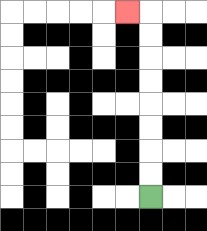{'start': '[6, 8]', 'end': '[5, 0]', 'path_directions': 'U,U,U,U,U,U,U,U,L', 'path_coordinates': '[[6, 8], [6, 7], [6, 6], [6, 5], [6, 4], [6, 3], [6, 2], [6, 1], [6, 0], [5, 0]]'}